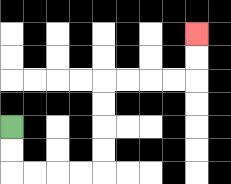{'start': '[0, 5]', 'end': '[8, 1]', 'path_directions': 'D,D,R,R,R,R,U,U,U,U,R,R,R,R,U,U', 'path_coordinates': '[[0, 5], [0, 6], [0, 7], [1, 7], [2, 7], [3, 7], [4, 7], [4, 6], [4, 5], [4, 4], [4, 3], [5, 3], [6, 3], [7, 3], [8, 3], [8, 2], [8, 1]]'}